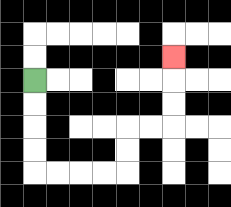{'start': '[1, 3]', 'end': '[7, 2]', 'path_directions': 'D,D,D,D,R,R,R,R,U,U,R,R,U,U,U', 'path_coordinates': '[[1, 3], [1, 4], [1, 5], [1, 6], [1, 7], [2, 7], [3, 7], [4, 7], [5, 7], [5, 6], [5, 5], [6, 5], [7, 5], [7, 4], [7, 3], [7, 2]]'}